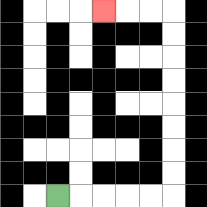{'start': '[2, 8]', 'end': '[4, 0]', 'path_directions': 'R,R,R,R,R,U,U,U,U,U,U,U,U,L,L,L', 'path_coordinates': '[[2, 8], [3, 8], [4, 8], [5, 8], [6, 8], [7, 8], [7, 7], [7, 6], [7, 5], [7, 4], [7, 3], [7, 2], [7, 1], [7, 0], [6, 0], [5, 0], [4, 0]]'}